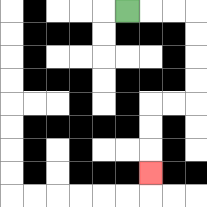{'start': '[5, 0]', 'end': '[6, 7]', 'path_directions': 'R,R,R,D,D,D,D,L,L,D,D,D', 'path_coordinates': '[[5, 0], [6, 0], [7, 0], [8, 0], [8, 1], [8, 2], [8, 3], [8, 4], [7, 4], [6, 4], [6, 5], [6, 6], [6, 7]]'}